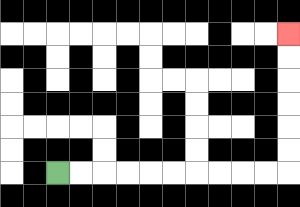{'start': '[2, 7]', 'end': '[12, 1]', 'path_directions': 'R,R,R,R,R,R,R,R,R,R,U,U,U,U,U,U', 'path_coordinates': '[[2, 7], [3, 7], [4, 7], [5, 7], [6, 7], [7, 7], [8, 7], [9, 7], [10, 7], [11, 7], [12, 7], [12, 6], [12, 5], [12, 4], [12, 3], [12, 2], [12, 1]]'}